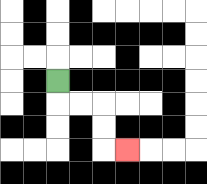{'start': '[2, 3]', 'end': '[5, 6]', 'path_directions': 'D,R,R,D,D,R', 'path_coordinates': '[[2, 3], [2, 4], [3, 4], [4, 4], [4, 5], [4, 6], [5, 6]]'}